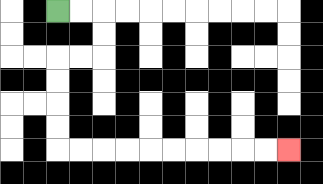{'start': '[2, 0]', 'end': '[12, 6]', 'path_directions': 'R,R,D,D,L,L,D,D,D,D,R,R,R,R,R,R,R,R,R,R', 'path_coordinates': '[[2, 0], [3, 0], [4, 0], [4, 1], [4, 2], [3, 2], [2, 2], [2, 3], [2, 4], [2, 5], [2, 6], [3, 6], [4, 6], [5, 6], [6, 6], [7, 6], [8, 6], [9, 6], [10, 6], [11, 6], [12, 6]]'}